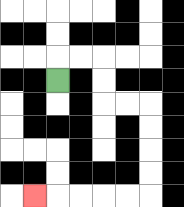{'start': '[2, 3]', 'end': '[1, 8]', 'path_directions': 'U,R,R,D,D,R,R,D,D,D,D,L,L,L,L,L', 'path_coordinates': '[[2, 3], [2, 2], [3, 2], [4, 2], [4, 3], [4, 4], [5, 4], [6, 4], [6, 5], [6, 6], [6, 7], [6, 8], [5, 8], [4, 8], [3, 8], [2, 8], [1, 8]]'}